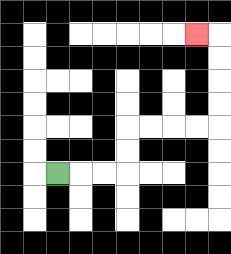{'start': '[2, 7]', 'end': '[8, 1]', 'path_directions': 'R,R,R,U,U,R,R,R,R,U,U,U,U,L', 'path_coordinates': '[[2, 7], [3, 7], [4, 7], [5, 7], [5, 6], [5, 5], [6, 5], [7, 5], [8, 5], [9, 5], [9, 4], [9, 3], [9, 2], [9, 1], [8, 1]]'}